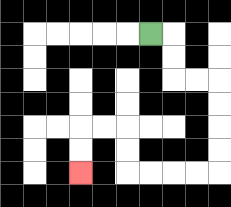{'start': '[6, 1]', 'end': '[3, 7]', 'path_directions': 'R,D,D,R,R,D,D,D,D,L,L,L,L,U,U,L,L,D,D', 'path_coordinates': '[[6, 1], [7, 1], [7, 2], [7, 3], [8, 3], [9, 3], [9, 4], [9, 5], [9, 6], [9, 7], [8, 7], [7, 7], [6, 7], [5, 7], [5, 6], [5, 5], [4, 5], [3, 5], [3, 6], [3, 7]]'}